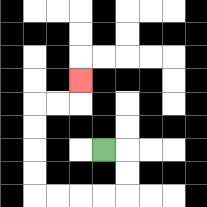{'start': '[4, 6]', 'end': '[3, 3]', 'path_directions': 'R,D,D,L,L,L,L,U,U,U,U,R,R,U', 'path_coordinates': '[[4, 6], [5, 6], [5, 7], [5, 8], [4, 8], [3, 8], [2, 8], [1, 8], [1, 7], [1, 6], [1, 5], [1, 4], [2, 4], [3, 4], [3, 3]]'}